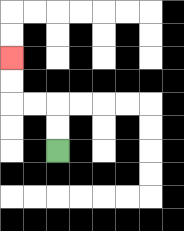{'start': '[2, 6]', 'end': '[0, 2]', 'path_directions': 'U,U,L,L,U,U', 'path_coordinates': '[[2, 6], [2, 5], [2, 4], [1, 4], [0, 4], [0, 3], [0, 2]]'}